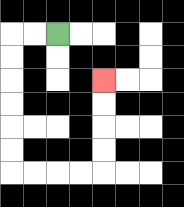{'start': '[2, 1]', 'end': '[4, 3]', 'path_directions': 'L,L,D,D,D,D,D,D,R,R,R,R,U,U,U,U', 'path_coordinates': '[[2, 1], [1, 1], [0, 1], [0, 2], [0, 3], [0, 4], [0, 5], [0, 6], [0, 7], [1, 7], [2, 7], [3, 7], [4, 7], [4, 6], [4, 5], [4, 4], [4, 3]]'}